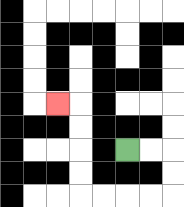{'start': '[5, 6]', 'end': '[2, 4]', 'path_directions': 'R,R,D,D,L,L,L,L,U,U,U,U,L', 'path_coordinates': '[[5, 6], [6, 6], [7, 6], [7, 7], [7, 8], [6, 8], [5, 8], [4, 8], [3, 8], [3, 7], [3, 6], [3, 5], [3, 4], [2, 4]]'}